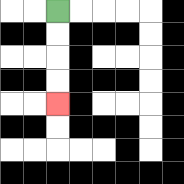{'start': '[2, 0]', 'end': '[2, 4]', 'path_directions': 'D,D,D,D', 'path_coordinates': '[[2, 0], [2, 1], [2, 2], [2, 3], [2, 4]]'}